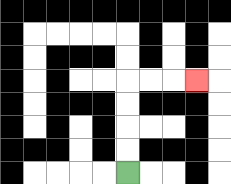{'start': '[5, 7]', 'end': '[8, 3]', 'path_directions': 'U,U,U,U,R,R,R', 'path_coordinates': '[[5, 7], [5, 6], [5, 5], [5, 4], [5, 3], [6, 3], [7, 3], [8, 3]]'}